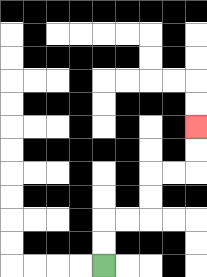{'start': '[4, 11]', 'end': '[8, 5]', 'path_directions': 'U,U,R,R,U,U,R,R,U,U', 'path_coordinates': '[[4, 11], [4, 10], [4, 9], [5, 9], [6, 9], [6, 8], [6, 7], [7, 7], [8, 7], [8, 6], [8, 5]]'}